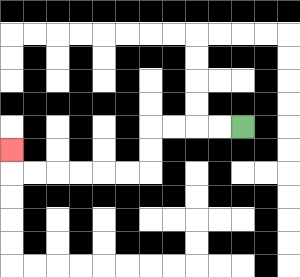{'start': '[10, 5]', 'end': '[0, 6]', 'path_directions': 'L,L,L,L,D,D,L,L,L,L,L,L,U', 'path_coordinates': '[[10, 5], [9, 5], [8, 5], [7, 5], [6, 5], [6, 6], [6, 7], [5, 7], [4, 7], [3, 7], [2, 7], [1, 7], [0, 7], [0, 6]]'}